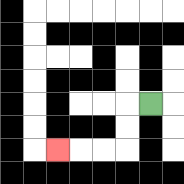{'start': '[6, 4]', 'end': '[2, 6]', 'path_directions': 'L,D,D,L,L,L', 'path_coordinates': '[[6, 4], [5, 4], [5, 5], [5, 6], [4, 6], [3, 6], [2, 6]]'}